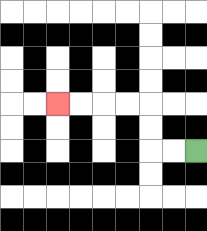{'start': '[8, 6]', 'end': '[2, 4]', 'path_directions': 'L,L,U,U,L,L,L,L', 'path_coordinates': '[[8, 6], [7, 6], [6, 6], [6, 5], [6, 4], [5, 4], [4, 4], [3, 4], [2, 4]]'}